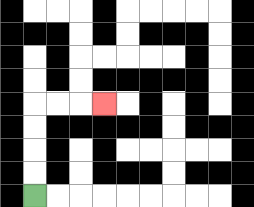{'start': '[1, 8]', 'end': '[4, 4]', 'path_directions': 'U,U,U,U,R,R,R', 'path_coordinates': '[[1, 8], [1, 7], [1, 6], [1, 5], [1, 4], [2, 4], [3, 4], [4, 4]]'}